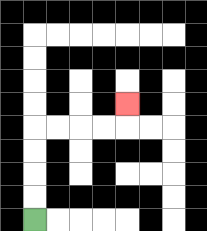{'start': '[1, 9]', 'end': '[5, 4]', 'path_directions': 'U,U,U,U,R,R,R,R,U', 'path_coordinates': '[[1, 9], [1, 8], [1, 7], [1, 6], [1, 5], [2, 5], [3, 5], [4, 5], [5, 5], [5, 4]]'}